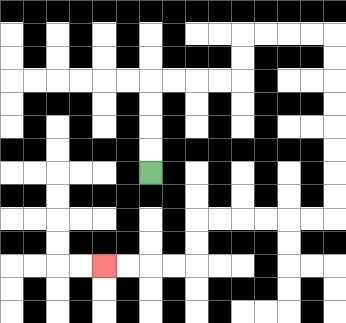{'start': '[6, 7]', 'end': '[4, 11]', 'path_directions': 'U,U,U,U,R,R,R,R,U,U,R,R,R,R,D,D,D,D,D,D,D,D,L,L,L,L,L,L,D,D,L,L,L,L', 'path_coordinates': '[[6, 7], [6, 6], [6, 5], [6, 4], [6, 3], [7, 3], [8, 3], [9, 3], [10, 3], [10, 2], [10, 1], [11, 1], [12, 1], [13, 1], [14, 1], [14, 2], [14, 3], [14, 4], [14, 5], [14, 6], [14, 7], [14, 8], [14, 9], [13, 9], [12, 9], [11, 9], [10, 9], [9, 9], [8, 9], [8, 10], [8, 11], [7, 11], [6, 11], [5, 11], [4, 11]]'}